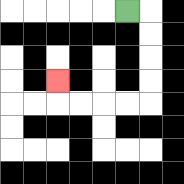{'start': '[5, 0]', 'end': '[2, 3]', 'path_directions': 'R,D,D,D,D,L,L,L,L,U', 'path_coordinates': '[[5, 0], [6, 0], [6, 1], [6, 2], [6, 3], [6, 4], [5, 4], [4, 4], [3, 4], [2, 4], [2, 3]]'}